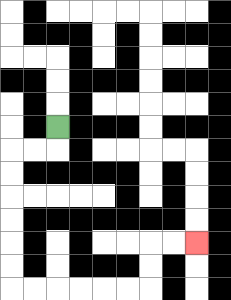{'start': '[2, 5]', 'end': '[8, 10]', 'path_directions': 'D,L,L,D,D,D,D,D,D,R,R,R,R,R,R,U,U,R,R', 'path_coordinates': '[[2, 5], [2, 6], [1, 6], [0, 6], [0, 7], [0, 8], [0, 9], [0, 10], [0, 11], [0, 12], [1, 12], [2, 12], [3, 12], [4, 12], [5, 12], [6, 12], [6, 11], [6, 10], [7, 10], [8, 10]]'}